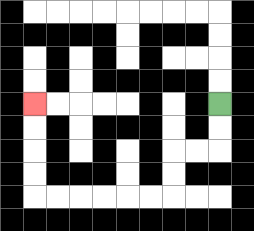{'start': '[9, 4]', 'end': '[1, 4]', 'path_directions': 'D,D,L,L,D,D,L,L,L,L,L,L,U,U,U,U', 'path_coordinates': '[[9, 4], [9, 5], [9, 6], [8, 6], [7, 6], [7, 7], [7, 8], [6, 8], [5, 8], [4, 8], [3, 8], [2, 8], [1, 8], [1, 7], [1, 6], [1, 5], [1, 4]]'}